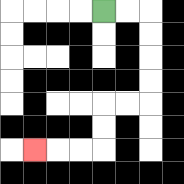{'start': '[4, 0]', 'end': '[1, 6]', 'path_directions': 'R,R,D,D,D,D,L,L,D,D,L,L,L', 'path_coordinates': '[[4, 0], [5, 0], [6, 0], [6, 1], [6, 2], [6, 3], [6, 4], [5, 4], [4, 4], [4, 5], [4, 6], [3, 6], [2, 6], [1, 6]]'}